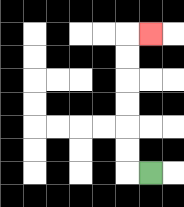{'start': '[6, 7]', 'end': '[6, 1]', 'path_directions': 'L,U,U,U,U,U,U,R', 'path_coordinates': '[[6, 7], [5, 7], [5, 6], [5, 5], [5, 4], [5, 3], [5, 2], [5, 1], [6, 1]]'}